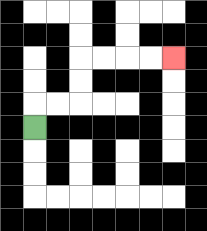{'start': '[1, 5]', 'end': '[7, 2]', 'path_directions': 'U,R,R,U,U,R,R,R,R', 'path_coordinates': '[[1, 5], [1, 4], [2, 4], [3, 4], [3, 3], [3, 2], [4, 2], [5, 2], [6, 2], [7, 2]]'}